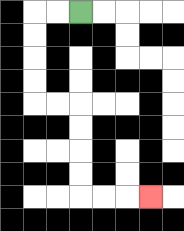{'start': '[3, 0]', 'end': '[6, 8]', 'path_directions': 'L,L,D,D,D,D,R,R,D,D,D,D,R,R,R', 'path_coordinates': '[[3, 0], [2, 0], [1, 0], [1, 1], [1, 2], [1, 3], [1, 4], [2, 4], [3, 4], [3, 5], [3, 6], [3, 7], [3, 8], [4, 8], [5, 8], [6, 8]]'}